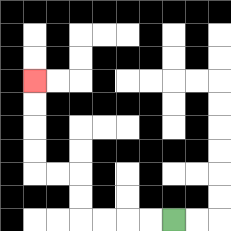{'start': '[7, 9]', 'end': '[1, 3]', 'path_directions': 'L,L,L,L,U,U,L,L,U,U,U,U', 'path_coordinates': '[[7, 9], [6, 9], [5, 9], [4, 9], [3, 9], [3, 8], [3, 7], [2, 7], [1, 7], [1, 6], [1, 5], [1, 4], [1, 3]]'}